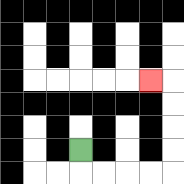{'start': '[3, 6]', 'end': '[6, 3]', 'path_directions': 'D,R,R,R,R,U,U,U,U,L', 'path_coordinates': '[[3, 6], [3, 7], [4, 7], [5, 7], [6, 7], [7, 7], [7, 6], [7, 5], [7, 4], [7, 3], [6, 3]]'}